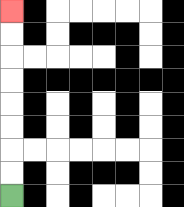{'start': '[0, 8]', 'end': '[0, 0]', 'path_directions': 'U,U,U,U,U,U,U,U', 'path_coordinates': '[[0, 8], [0, 7], [0, 6], [0, 5], [0, 4], [0, 3], [0, 2], [0, 1], [0, 0]]'}